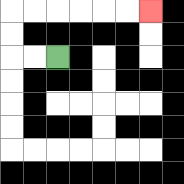{'start': '[2, 2]', 'end': '[6, 0]', 'path_directions': 'L,L,U,U,R,R,R,R,R,R', 'path_coordinates': '[[2, 2], [1, 2], [0, 2], [0, 1], [0, 0], [1, 0], [2, 0], [3, 0], [4, 0], [5, 0], [6, 0]]'}